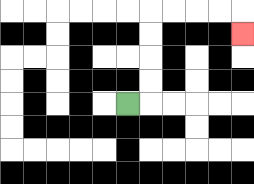{'start': '[5, 4]', 'end': '[10, 1]', 'path_directions': 'R,U,U,U,U,R,R,R,R,D', 'path_coordinates': '[[5, 4], [6, 4], [6, 3], [6, 2], [6, 1], [6, 0], [7, 0], [8, 0], [9, 0], [10, 0], [10, 1]]'}